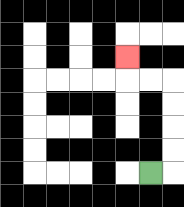{'start': '[6, 7]', 'end': '[5, 2]', 'path_directions': 'R,U,U,U,U,L,L,U', 'path_coordinates': '[[6, 7], [7, 7], [7, 6], [7, 5], [7, 4], [7, 3], [6, 3], [5, 3], [5, 2]]'}